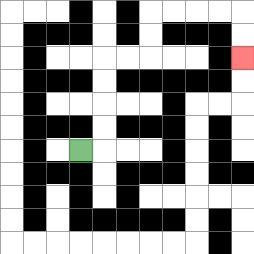{'start': '[3, 6]', 'end': '[10, 2]', 'path_directions': 'R,U,U,U,U,R,R,U,U,R,R,R,R,D,D', 'path_coordinates': '[[3, 6], [4, 6], [4, 5], [4, 4], [4, 3], [4, 2], [5, 2], [6, 2], [6, 1], [6, 0], [7, 0], [8, 0], [9, 0], [10, 0], [10, 1], [10, 2]]'}